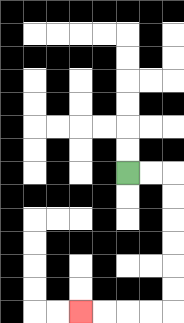{'start': '[5, 7]', 'end': '[3, 13]', 'path_directions': 'R,R,D,D,D,D,D,D,L,L,L,L', 'path_coordinates': '[[5, 7], [6, 7], [7, 7], [7, 8], [7, 9], [7, 10], [7, 11], [7, 12], [7, 13], [6, 13], [5, 13], [4, 13], [3, 13]]'}